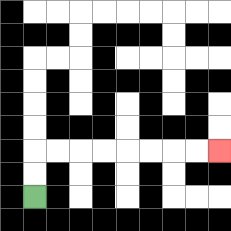{'start': '[1, 8]', 'end': '[9, 6]', 'path_directions': 'U,U,R,R,R,R,R,R,R,R', 'path_coordinates': '[[1, 8], [1, 7], [1, 6], [2, 6], [3, 6], [4, 6], [5, 6], [6, 6], [7, 6], [8, 6], [9, 6]]'}